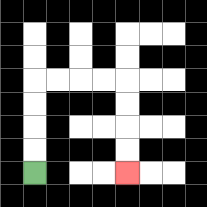{'start': '[1, 7]', 'end': '[5, 7]', 'path_directions': 'U,U,U,U,R,R,R,R,D,D,D,D', 'path_coordinates': '[[1, 7], [1, 6], [1, 5], [1, 4], [1, 3], [2, 3], [3, 3], [4, 3], [5, 3], [5, 4], [5, 5], [5, 6], [5, 7]]'}